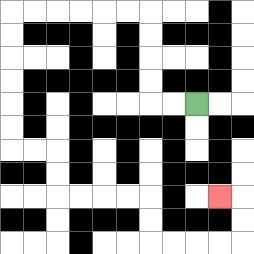{'start': '[8, 4]', 'end': '[9, 8]', 'path_directions': 'L,L,U,U,U,U,L,L,L,L,L,L,D,D,D,D,D,D,R,R,D,D,R,R,R,R,D,D,R,R,R,R,U,U,L', 'path_coordinates': '[[8, 4], [7, 4], [6, 4], [6, 3], [6, 2], [6, 1], [6, 0], [5, 0], [4, 0], [3, 0], [2, 0], [1, 0], [0, 0], [0, 1], [0, 2], [0, 3], [0, 4], [0, 5], [0, 6], [1, 6], [2, 6], [2, 7], [2, 8], [3, 8], [4, 8], [5, 8], [6, 8], [6, 9], [6, 10], [7, 10], [8, 10], [9, 10], [10, 10], [10, 9], [10, 8], [9, 8]]'}